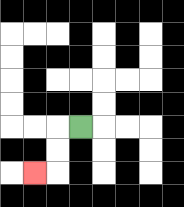{'start': '[3, 5]', 'end': '[1, 7]', 'path_directions': 'L,D,D,L', 'path_coordinates': '[[3, 5], [2, 5], [2, 6], [2, 7], [1, 7]]'}